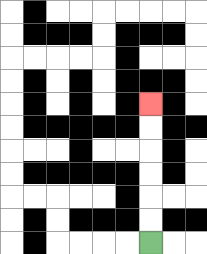{'start': '[6, 10]', 'end': '[6, 4]', 'path_directions': 'U,U,U,U,U,U', 'path_coordinates': '[[6, 10], [6, 9], [6, 8], [6, 7], [6, 6], [6, 5], [6, 4]]'}